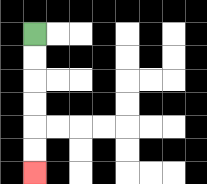{'start': '[1, 1]', 'end': '[1, 7]', 'path_directions': 'D,D,D,D,D,D', 'path_coordinates': '[[1, 1], [1, 2], [1, 3], [1, 4], [1, 5], [1, 6], [1, 7]]'}